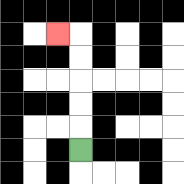{'start': '[3, 6]', 'end': '[2, 1]', 'path_directions': 'U,U,U,U,U,L', 'path_coordinates': '[[3, 6], [3, 5], [3, 4], [3, 3], [3, 2], [3, 1], [2, 1]]'}